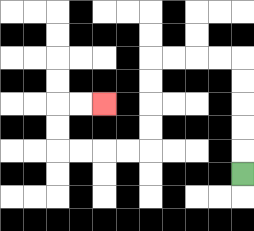{'start': '[10, 7]', 'end': '[4, 4]', 'path_directions': 'U,U,U,U,U,L,L,L,L,D,D,D,D,L,L,L,L,U,U,R,R', 'path_coordinates': '[[10, 7], [10, 6], [10, 5], [10, 4], [10, 3], [10, 2], [9, 2], [8, 2], [7, 2], [6, 2], [6, 3], [6, 4], [6, 5], [6, 6], [5, 6], [4, 6], [3, 6], [2, 6], [2, 5], [2, 4], [3, 4], [4, 4]]'}